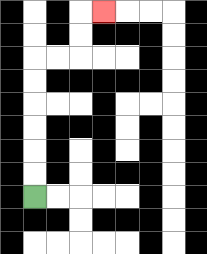{'start': '[1, 8]', 'end': '[4, 0]', 'path_directions': 'U,U,U,U,U,U,R,R,U,U,R', 'path_coordinates': '[[1, 8], [1, 7], [1, 6], [1, 5], [1, 4], [1, 3], [1, 2], [2, 2], [3, 2], [3, 1], [3, 0], [4, 0]]'}